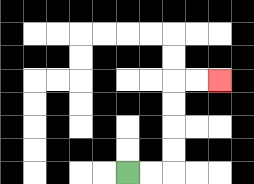{'start': '[5, 7]', 'end': '[9, 3]', 'path_directions': 'R,R,U,U,U,U,R,R', 'path_coordinates': '[[5, 7], [6, 7], [7, 7], [7, 6], [7, 5], [7, 4], [7, 3], [8, 3], [9, 3]]'}